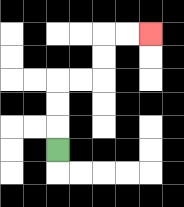{'start': '[2, 6]', 'end': '[6, 1]', 'path_directions': 'U,U,U,R,R,U,U,R,R', 'path_coordinates': '[[2, 6], [2, 5], [2, 4], [2, 3], [3, 3], [4, 3], [4, 2], [4, 1], [5, 1], [6, 1]]'}